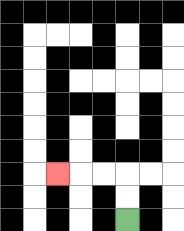{'start': '[5, 9]', 'end': '[2, 7]', 'path_directions': 'U,U,L,L,L', 'path_coordinates': '[[5, 9], [5, 8], [5, 7], [4, 7], [3, 7], [2, 7]]'}